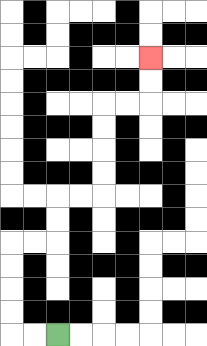{'start': '[2, 14]', 'end': '[6, 2]', 'path_directions': 'L,L,U,U,U,U,R,R,U,U,R,R,U,U,U,U,R,R,U,U', 'path_coordinates': '[[2, 14], [1, 14], [0, 14], [0, 13], [0, 12], [0, 11], [0, 10], [1, 10], [2, 10], [2, 9], [2, 8], [3, 8], [4, 8], [4, 7], [4, 6], [4, 5], [4, 4], [5, 4], [6, 4], [6, 3], [6, 2]]'}